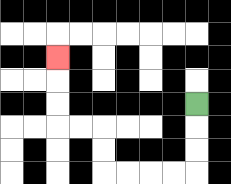{'start': '[8, 4]', 'end': '[2, 2]', 'path_directions': 'D,D,D,L,L,L,L,U,U,L,L,U,U,U', 'path_coordinates': '[[8, 4], [8, 5], [8, 6], [8, 7], [7, 7], [6, 7], [5, 7], [4, 7], [4, 6], [4, 5], [3, 5], [2, 5], [2, 4], [2, 3], [2, 2]]'}